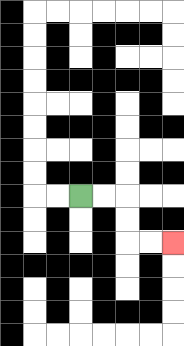{'start': '[3, 8]', 'end': '[7, 10]', 'path_directions': 'R,R,D,D,R,R', 'path_coordinates': '[[3, 8], [4, 8], [5, 8], [5, 9], [5, 10], [6, 10], [7, 10]]'}